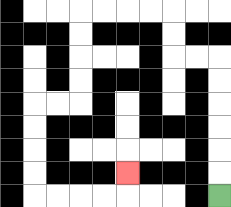{'start': '[9, 8]', 'end': '[5, 7]', 'path_directions': 'U,U,U,U,U,U,L,L,U,U,L,L,L,L,D,D,D,D,L,L,D,D,D,D,R,R,R,R,U', 'path_coordinates': '[[9, 8], [9, 7], [9, 6], [9, 5], [9, 4], [9, 3], [9, 2], [8, 2], [7, 2], [7, 1], [7, 0], [6, 0], [5, 0], [4, 0], [3, 0], [3, 1], [3, 2], [3, 3], [3, 4], [2, 4], [1, 4], [1, 5], [1, 6], [1, 7], [1, 8], [2, 8], [3, 8], [4, 8], [5, 8], [5, 7]]'}